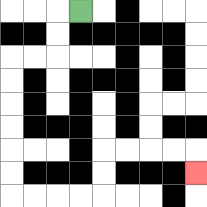{'start': '[3, 0]', 'end': '[8, 7]', 'path_directions': 'L,D,D,L,L,D,D,D,D,D,D,R,R,R,R,U,U,R,R,R,R,D', 'path_coordinates': '[[3, 0], [2, 0], [2, 1], [2, 2], [1, 2], [0, 2], [0, 3], [0, 4], [0, 5], [0, 6], [0, 7], [0, 8], [1, 8], [2, 8], [3, 8], [4, 8], [4, 7], [4, 6], [5, 6], [6, 6], [7, 6], [8, 6], [8, 7]]'}